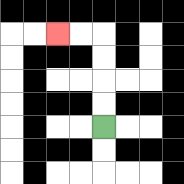{'start': '[4, 5]', 'end': '[2, 1]', 'path_directions': 'U,U,U,U,L,L', 'path_coordinates': '[[4, 5], [4, 4], [4, 3], [4, 2], [4, 1], [3, 1], [2, 1]]'}